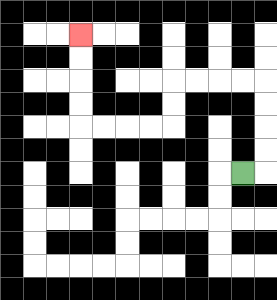{'start': '[10, 7]', 'end': '[3, 1]', 'path_directions': 'R,U,U,U,U,L,L,L,L,D,D,L,L,L,L,U,U,U,U', 'path_coordinates': '[[10, 7], [11, 7], [11, 6], [11, 5], [11, 4], [11, 3], [10, 3], [9, 3], [8, 3], [7, 3], [7, 4], [7, 5], [6, 5], [5, 5], [4, 5], [3, 5], [3, 4], [3, 3], [3, 2], [3, 1]]'}